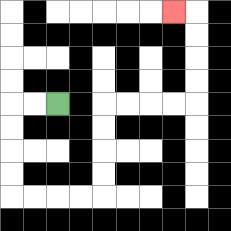{'start': '[2, 4]', 'end': '[7, 0]', 'path_directions': 'L,L,D,D,D,D,R,R,R,R,U,U,U,U,R,R,R,R,U,U,U,U,L', 'path_coordinates': '[[2, 4], [1, 4], [0, 4], [0, 5], [0, 6], [0, 7], [0, 8], [1, 8], [2, 8], [3, 8], [4, 8], [4, 7], [4, 6], [4, 5], [4, 4], [5, 4], [6, 4], [7, 4], [8, 4], [8, 3], [8, 2], [8, 1], [8, 0], [7, 0]]'}